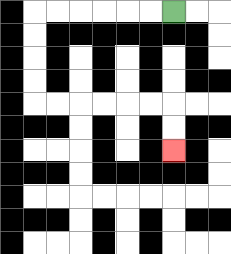{'start': '[7, 0]', 'end': '[7, 6]', 'path_directions': 'L,L,L,L,L,L,D,D,D,D,R,R,R,R,R,R,D,D', 'path_coordinates': '[[7, 0], [6, 0], [5, 0], [4, 0], [3, 0], [2, 0], [1, 0], [1, 1], [1, 2], [1, 3], [1, 4], [2, 4], [3, 4], [4, 4], [5, 4], [6, 4], [7, 4], [7, 5], [7, 6]]'}